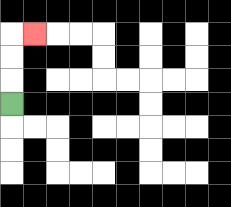{'start': '[0, 4]', 'end': '[1, 1]', 'path_directions': 'U,U,U,R', 'path_coordinates': '[[0, 4], [0, 3], [0, 2], [0, 1], [1, 1]]'}